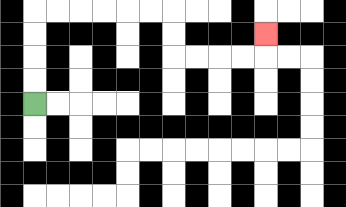{'start': '[1, 4]', 'end': '[11, 1]', 'path_directions': 'U,U,U,U,R,R,R,R,R,R,D,D,R,R,R,R,U', 'path_coordinates': '[[1, 4], [1, 3], [1, 2], [1, 1], [1, 0], [2, 0], [3, 0], [4, 0], [5, 0], [6, 0], [7, 0], [7, 1], [7, 2], [8, 2], [9, 2], [10, 2], [11, 2], [11, 1]]'}